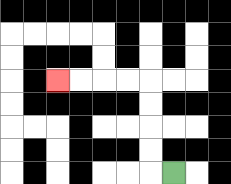{'start': '[7, 7]', 'end': '[2, 3]', 'path_directions': 'L,U,U,U,U,L,L,L,L', 'path_coordinates': '[[7, 7], [6, 7], [6, 6], [6, 5], [6, 4], [6, 3], [5, 3], [4, 3], [3, 3], [2, 3]]'}